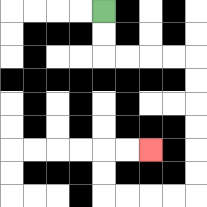{'start': '[4, 0]', 'end': '[6, 6]', 'path_directions': 'D,D,R,R,R,R,D,D,D,D,D,D,L,L,L,L,U,U,R,R', 'path_coordinates': '[[4, 0], [4, 1], [4, 2], [5, 2], [6, 2], [7, 2], [8, 2], [8, 3], [8, 4], [8, 5], [8, 6], [8, 7], [8, 8], [7, 8], [6, 8], [5, 8], [4, 8], [4, 7], [4, 6], [5, 6], [6, 6]]'}